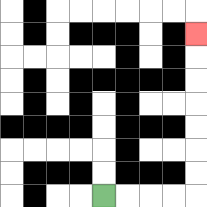{'start': '[4, 8]', 'end': '[8, 1]', 'path_directions': 'R,R,R,R,U,U,U,U,U,U,U', 'path_coordinates': '[[4, 8], [5, 8], [6, 8], [7, 8], [8, 8], [8, 7], [8, 6], [8, 5], [8, 4], [8, 3], [8, 2], [8, 1]]'}